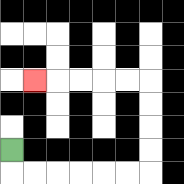{'start': '[0, 6]', 'end': '[1, 3]', 'path_directions': 'D,R,R,R,R,R,R,U,U,U,U,L,L,L,L,L', 'path_coordinates': '[[0, 6], [0, 7], [1, 7], [2, 7], [3, 7], [4, 7], [5, 7], [6, 7], [6, 6], [6, 5], [6, 4], [6, 3], [5, 3], [4, 3], [3, 3], [2, 3], [1, 3]]'}